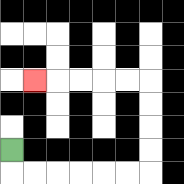{'start': '[0, 6]', 'end': '[1, 3]', 'path_directions': 'D,R,R,R,R,R,R,U,U,U,U,L,L,L,L,L', 'path_coordinates': '[[0, 6], [0, 7], [1, 7], [2, 7], [3, 7], [4, 7], [5, 7], [6, 7], [6, 6], [6, 5], [6, 4], [6, 3], [5, 3], [4, 3], [3, 3], [2, 3], [1, 3]]'}